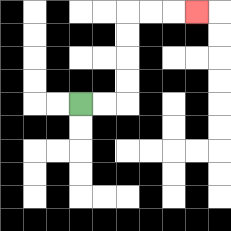{'start': '[3, 4]', 'end': '[8, 0]', 'path_directions': 'R,R,U,U,U,U,R,R,R', 'path_coordinates': '[[3, 4], [4, 4], [5, 4], [5, 3], [5, 2], [5, 1], [5, 0], [6, 0], [7, 0], [8, 0]]'}